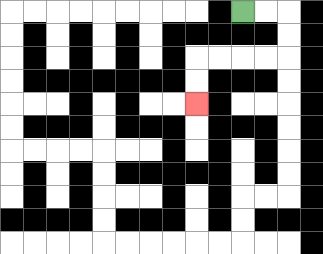{'start': '[10, 0]', 'end': '[8, 4]', 'path_directions': 'R,R,D,D,L,L,L,L,D,D', 'path_coordinates': '[[10, 0], [11, 0], [12, 0], [12, 1], [12, 2], [11, 2], [10, 2], [9, 2], [8, 2], [8, 3], [8, 4]]'}